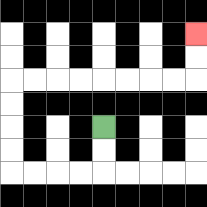{'start': '[4, 5]', 'end': '[8, 1]', 'path_directions': 'D,D,L,L,L,L,U,U,U,U,R,R,R,R,R,R,R,R,U,U', 'path_coordinates': '[[4, 5], [4, 6], [4, 7], [3, 7], [2, 7], [1, 7], [0, 7], [0, 6], [0, 5], [0, 4], [0, 3], [1, 3], [2, 3], [3, 3], [4, 3], [5, 3], [6, 3], [7, 3], [8, 3], [8, 2], [8, 1]]'}